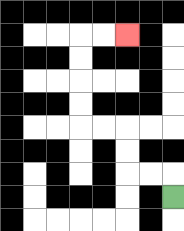{'start': '[7, 8]', 'end': '[5, 1]', 'path_directions': 'U,L,L,U,U,L,L,U,U,U,U,R,R', 'path_coordinates': '[[7, 8], [7, 7], [6, 7], [5, 7], [5, 6], [5, 5], [4, 5], [3, 5], [3, 4], [3, 3], [3, 2], [3, 1], [4, 1], [5, 1]]'}